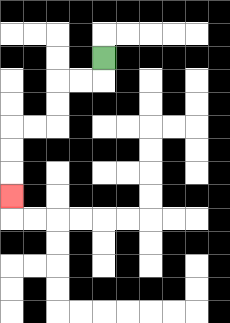{'start': '[4, 2]', 'end': '[0, 8]', 'path_directions': 'D,L,L,D,D,L,L,D,D,D', 'path_coordinates': '[[4, 2], [4, 3], [3, 3], [2, 3], [2, 4], [2, 5], [1, 5], [0, 5], [0, 6], [0, 7], [0, 8]]'}